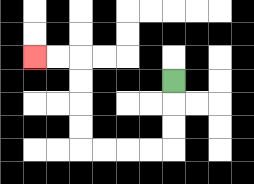{'start': '[7, 3]', 'end': '[1, 2]', 'path_directions': 'D,D,D,L,L,L,L,U,U,U,U,L,L', 'path_coordinates': '[[7, 3], [7, 4], [7, 5], [7, 6], [6, 6], [5, 6], [4, 6], [3, 6], [3, 5], [3, 4], [3, 3], [3, 2], [2, 2], [1, 2]]'}